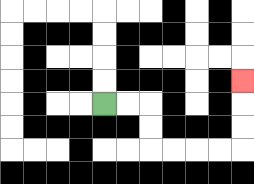{'start': '[4, 4]', 'end': '[10, 3]', 'path_directions': 'R,R,D,D,R,R,R,R,U,U,U', 'path_coordinates': '[[4, 4], [5, 4], [6, 4], [6, 5], [6, 6], [7, 6], [8, 6], [9, 6], [10, 6], [10, 5], [10, 4], [10, 3]]'}